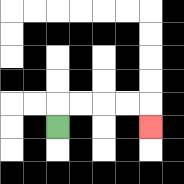{'start': '[2, 5]', 'end': '[6, 5]', 'path_directions': 'U,R,R,R,R,D', 'path_coordinates': '[[2, 5], [2, 4], [3, 4], [4, 4], [5, 4], [6, 4], [6, 5]]'}